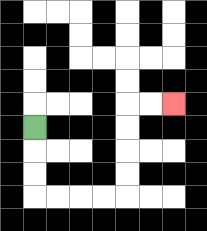{'start': '[1, 5]', 'end': '[7, 4]', 'path_directions': 'D,D,D,R,R,R,R,U,U,U,U,R,R', 'path_coordinates': '[[1, 5], [1, 6], [1, 7], [1, 8], [2, 8], [3, 8], [4, 8], [5, 8], [5, 7], [5, 6], [5, 5], [5, 4], [6, 4], [7, 4]]'}